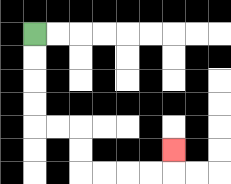{'start': '[1, 1]', 'end': '[7, 6]', 'path_directions': 'D,D,D,D,R,R,D,D,R,R,R,R,U', 'path_coordinates': '[[1, 1], [1, 2], [1, 3], [1, 4], [1, 5], [2, 5], [3, 5], [3, 6], [3, 7], [4, 7], [5, 7], [6, 7], [7, 7], [7, 6]]'}